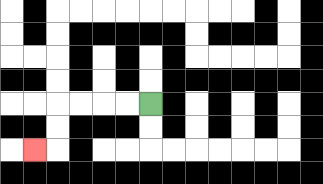{'start': '[6, 4]', 'end': '[1, 6]', 'path_directions': 'L,L,L,L,D,D,L', 'path_coordinates': '[[6, 4], [5, 4], [4, 4], [3, 4], [2, 4], [2, 5], [2, 6], [1, 6]]'}